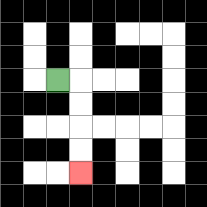{'start': '[2, 3]', 'end': '[3, 7]', 'path_directions': 'R,D,D,D,D', 'path_coordinates': '[[2, 3], [3, 3], [3, 4], [3, 5], [3, 6], [3, 7]]'}